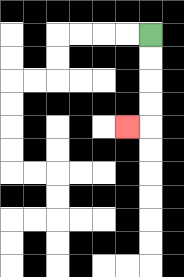{'start': '[6, 1]', 'end': '[5, 5]', 'path_directions': 'D,D,D,D,L', 'path_coordinates': '[[6, 1], [6, 2], [6, 3], [6, 4], [6, 5], [5, 5]]'}